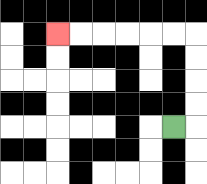{'start': '[7, 5]', 'end': '[2, 1]', 'path_directions': 'R,U,U,U,U,L,L,L,L,L,L', 'path_coordinates': '[[7, 5], [8, 5], [8, 4], [8, 3], [8, 2], [8, 1], [7, 1], [6, 1], [5, 1], [4, 1], [3, 1], [2, 1]]'}